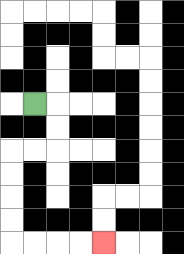{'start': '[1, 4]', 'end': '[4, 10]', 'path_directions': 'R,D,D,L,L,D,D,D,D,R,R,R,R', 'path_coordinates': '[[1, 4], [2, 4], [2, 5], [2, 6], [1, 6], [0, 6], [0, 7], [0, 8], [0, 9], [0, 10], [1, 10], [2, 10], [3, 10], [4, 10]]'}